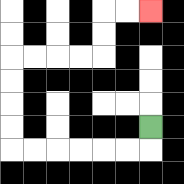{'start': '[6, 5]', 'end': '[6, 0]', 'path_directions': 'D,L,L,L,L,L,L,U,U,U,U,R,R,R,R,U,U,R,R', 'path_coordinates': '[[6, 5], [6, 6], [5, 6], [4, 6], [3, 6], [2, 6], [1, 6], [0, 6], [0, 5], [0, 4], [0, 3], [0, 2], [1, 2], [2, 2], [3, 2], [4, 2], [4, 1], [4, 0], [5, 0], [6, 0]]'}